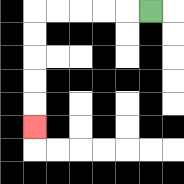{'start': '[6, 0]', 'end': '[1, 5]', 'path_directions': 'L,L,L,L,L,D,D,D,D,D', 'path_coordinates': '[[6, 0], [5, 0], [4, 0], [3, 0], [2, 0], [1, 0], [1, 1], [1, 2], [1, 3], [1, 4], [1, 5]]'}